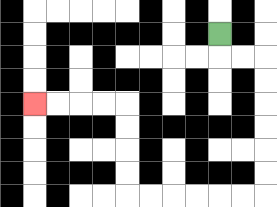{'start': '[9, 1]', 'end': '[1, 4]', 'path_directions': 'D,R,R,D,D,D,D,D,D,L,L,L,L,L,L,U,U,U,U,L,L,L,L', 'path_coordinates': '[[9, 1], [9, 2], [10, 2], [11, 2], [11, 3], [11, 4], [11, 5], [11, 6], [11, 7], [11, 8], [10, 8], [9, 8], [8, 8], [7, 8], [6, 8], [5, 8], [5, 7], [5, 6], [5, 5], [5, 4], [4, 4], [3, 4], [2, 4], [1, 4]]'}